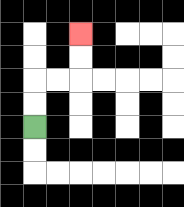{'start': '[1, 5]', 'end': '[3, 1]', 'path_directions': 'U,U,R,R,U,U', 'path_coordinates': '[[1, 5], [1, 4], [1, 3], [2, 3], [3, 3], [3, 2], [3, 1]]'}